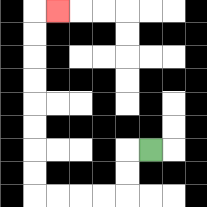{'start': '[6, 6]', 'end': '[2, 0]', 'path_directions': 'L,D,D,L,L,L,L,U,U,U,U,U,U,U,U,R', 'path_coordinates': '[[6, 6], [5, 6], [5, 7], [5, 8], [4, 8], [3, 8], [2, 8], [1, 8], [1, 7], [1, 6], [1, 5], [1, 4], [1, 3], [1, 2], [1, 1], [1, 0], [2, 0]]'}